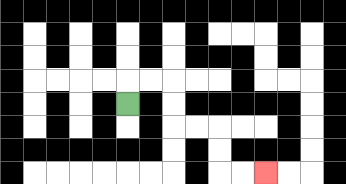{'start': '[5, 4]', 'end': '[11, 7]', 'path_directions': 'U,R,R,D,D,R,R,D,D,R,R', 'path_coordinates': '[[5, 4], [5, 3], [6, 3], [7, 3], [7, 4], [7, 5], [8, 5], [9, 5], [9, 6], [9, 7], [10, 7], [11, 7]]'}